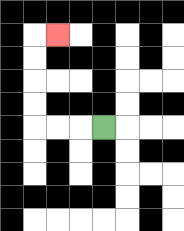{'start': '[4, 5]', 'end': '[2, 1]', 'path_directions': 'L,L,L,U,U,U,U,R', 'path_coordinates': '[[4, 5], [3, 5], [2, 5], [1, 5], [1, 4], [1, 3], [1, 2], [1, 1], [2, 1]]'}